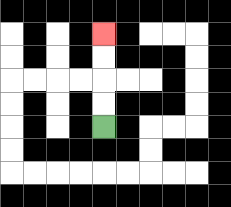{'start': '[4, 5]', 'end': '[4, 1]', 'path_directions': 'U,U,U,U', 'path_coordinates': '[[4, 5], [4, 4], [4, 3], [4, 2], [4, 1]]'}